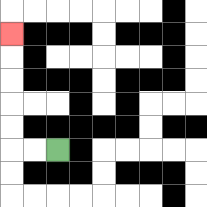{'start': '[2, 6]', 'end': '[0, 1]', 'path_directions': 'L,L,U,U,U,U,U', 'path_coordinates': '[[2, 6], [1, 6], [0, 6], [0, 5], [0, 4], [0, 3], [0, 2], [0, 1]]'}